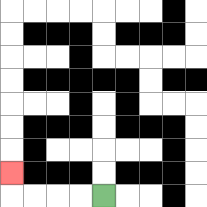{'start': '[4, 8]', 'end': '[0, 7]', 'path_directions': 'L,L,L,L,U', 'path_coordinates': '[[4, 8], [3, 8], [2, 8], [1, 8], [0, 8], [0, 7]]'}